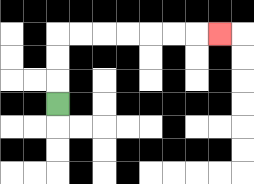{'start': '[2, 4]', 'end': '[9, 1]', 'path_directions': 'U,U,U,R,R,R,R,R,R,R', 'path_coordinates': '[[2, 4], [2, 3], [2, 2], [2, 1], [3, 1], [4, 1], [5, 1], [6, 1], [7, 1], [8, 1], [9, 1]]'}